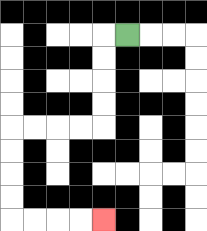{'start': '[5, 1]', 'end': '[4, 9]', 'path_directions': 'L,D,D,D,D,L,L,L,L,D,D,D,D,R,R,R,R', 'path_coordinates': '[[5, 1], [4, 1], [4, 2], [4, 3], [4, 4], [4, 5], [3, 5], [2, 5], [1, 5], [0, 5], [0, 6], [0, 7], [0, 8], [0, 9], [1, 9], [2, 9], [3, 9], [4, 9]]'}